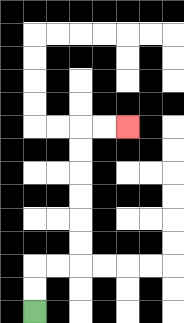{'start': '[1, 13]', 'end': '[5, 5]', 'path_directions': 'U,U,R,R,U,U,U,U,U,U,R,R', 'path_coordinates': '[[1, 13], [1, 12], [1, 11], [2, 11], [3, 11], [3, 10], [3, 9], [3, 8], [3, 7], [3, 6], [3, 5], [4, 5], [5, 5]]'}